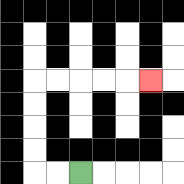{'start': '[3, 7]', 'end': '[6, 3]', 'path_directions': 'L,L,U,U,U,U,R,R,R,R,R', 'path_coordinates': '[[3, 7], [2, 7], [1, 7], [1, 6], [1, 5], [1, 4], [1, 3], [2, 3], [3, 3], [4, 3], [5, 3], [6, 3]]'}